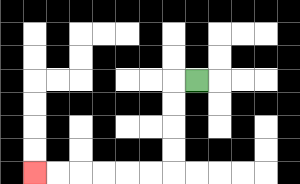{'start': '[8, 3]', 'end': '[1, 7]', 'path_directions': 'L,D,D,D,D,L,L,L,L,L,L', 'path_coordinates': '[[8, 3], [7, 3], [7, 4], [7, 5], [7, 6], [7, 7], [6, 7], [5, 7], [4, 7], [3, 7], [2, 7], [1, 7]]'}